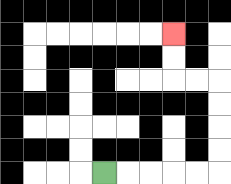{'start': '[4, 7]', 'end': '[7, 1]', 'path_directions': 'R,R,R,R,R,U,U,U,U,L,L,U,U', 'path_coordinates': '[[4, 7], [5, 7], [6, 7], [7, 7], [8, 7], [9, 7], [9, 6], [9, 5], [9, 4], [9, 3], [8, 3], [7, 3], [7, 2], [7, 1]]'}